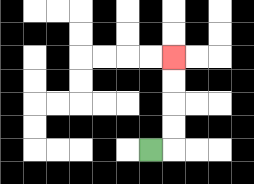{'start': '[6, 6]', 'end': '[7, 2]', 'path_directions': 'R,U,U,U,U', 'path_coordinates': '[[6, 6], [7, 6], [7, 5], [7, 4], [7, 3], [7, 2]]'}